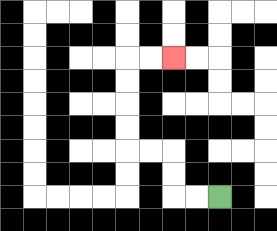{'start': '[9, 8]', 'end': '[7, 2]', 'path_directions': 'L,L,U,U,L,L,U,U,U,U,R,R', 'path_coordinates': '[[9, 8], [8, 8], [7, 8], [7, 7], [7, 6], [6, 6], [5, 6], [5, 5], [5, 4], [5, 3], [5, 2], [6, 2], [7, 2]]'}